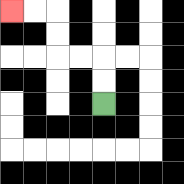{'start': '[4, 4]', 'end': '[0, 0]', 'path_directions': 'U,U,L,L,U,U,L,L', 'path_coordinates': '[[4, 4], [4, 3], [4, 2], [3, 2], [2, 2], [2, 1], [2, 0], [1, 0], [0, 0]]'}